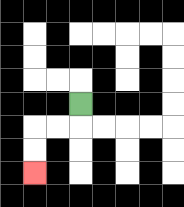{'start': '[3, 4]', 'end': '[1, 7]', 'path_directions': 'D,L,L,D,D', 'path_coordinates': '[[3, 4], [3, 5], [2, 5], [1, 5], [1, 6], [1, 7]]'}